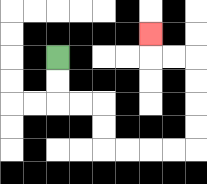{'start': '[2, 2]', 'end': '[6, 1]', 'path_directions': 'D,D,R,R,D,D,R,R,R,R,U,U,U,U,L,L,U', 'path_coordinates': '[[2, 2], [2, 3], [2, 4], [3, 4], [4, 4], [4, 5], [4, 6], [5, 6], [6, 6], [7, 6], [8, 6], [8, 5], [8, 4], [8, 3], [8, 2], [7, 2], [6, 2], [6, 1]]'}